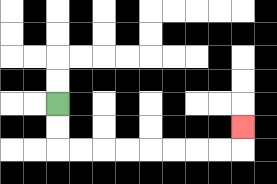{'start': '[2, 4]', 'end': '[10, 5]', 'path_directions': 'D,D,R,R,R,R,R,R,R,R,U', 'path_coordinates': '[[2, 4], [2, 5], [2, 6], [3, 6], [4, 6], [5, 6], [6, 6], [7, 6], [8, 6], [9, 6], [10, 6], [10, 5]]'}